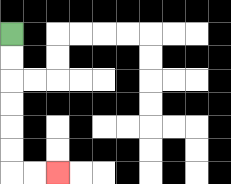{'start': '[0, 1]', 'end': '[2, 7]', 'path_directions': 'D,D,D,D,D,D,R,R', 'path_coordinates': '[[0, 1], [0, 2], [0, 3], [0, 4], [0, 5], [0, 6], [0, 7], [1, 7], [2, 7]]'}